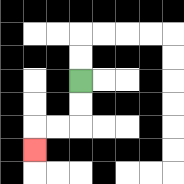{'start': '[3, 3]', 'end': '[1, 6]', 'path_directions': 'D,D,L,L,D', 'path_coordinates': '[[3, 3], [3, 4], [3, 5], [2, 5], [1, 5], [1, 6]]'}